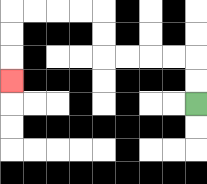{'start': '[8, 4]', 'end': '[0, 3]', 'path_directions': 'U,U,L,L,L,L,U,U,L,L,L,L,D,D,D', 'path_coordinates': '[[8, 4], [8, 3], [8, 2], [7, 2], [6, 2], [5, 2], [4, 2], [4, 1], [4, 0], [3, 0], [2, 0], [1, 0], [0, 0], [0, 1], [0, 2], [0, 3]]'}